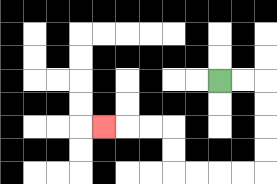{'start': '[9, 3]', 'end': '[4, 5]', 'path_directions': 'R,R,D,D,D,D,L,L,L,L,U,U,L,L,L', 'path_coordinates': '[[9, 3], [10, 3], [11, 3], [11, 4], [11, 5], [11, 6], [11, 7], [10, 7], [9, 7], [8, 7], [7, 7], [7, 6], [7, 5], [6, 5], [5, 5], [4, 5]]'}